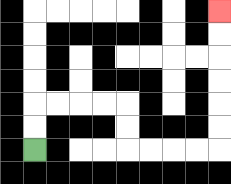{'start': '[1, 6]', 'end': '[9, 0]', 'path_directions': 'U,U,R,R,R,R,D,D,R,R,R,R,U,U,U,U,U,U', 'path_coordinates': '[[1, 6], [1, 5], [1, 4], [2, 4], [3, 4], [4, 4], [5, 4], [5, 5], [5, 6], [6, 6], [7, 6], [8, 6], [9, 6], [9, 5], [9, 4], [9, 3], [9, 2], [9, 1], [9, 0]]'}